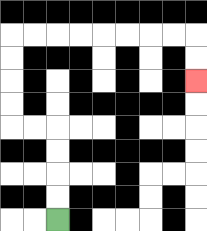{'start': '[2, 9]', 'end': '[8, 3]', 'path_directions': 'U,U,U,U,L,L,U,U,U,U,R,R,R,R,R,R,R,R,D,D', 'path_coordinates': '[[2, 9], [2, 8], [2, 7], [2, 6], [2, 5], [1, 5], [0, 5], [0, 4], [0, 3], [0, 2], [0, 1], [1, 1], [2, 1], [3, 1], [4, 1], [5, 1], [6, 1], [7, 1], [8, 1], [8, 2], [8, 3]]'}